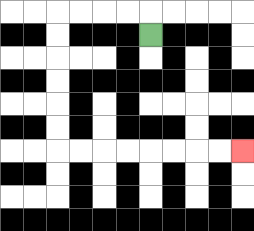{'start': '[6, 1]', 'end': '[10, 6]', 'path_directions': 'U,L,L,L,L,D,D,D,D,D,D,R,R,R,R,R,R,R,R', 'path_coordinates': '[[6, 1], [6, 0], [5, 0], [4, 0], [3, 0], [2, 0], [2, 1], [2, 2], [2, 3], [2, 4], [2, 5], [2, 6], [3, 6], [4, 6], [5, 6], [6, 6], [7, 6], [8, 6], [9, 6], [10, 6]]'}